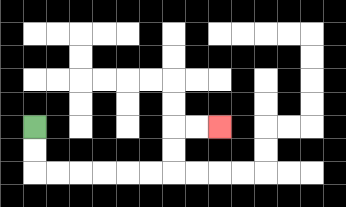{'start': '[1, 5]', 'end': '[9, 5]', 'path_directions': 'D,D,R,R,R,R,R,R,U,U,R,R', 'path_coordinates': '[[1, 5], [1, 6], [1, 7], [2, 7], [3, 7], [4, 7], [5, 7], [6, 7], [7, 7], [7, 6], [7, 5], [8, 5], [9, 5]]'}